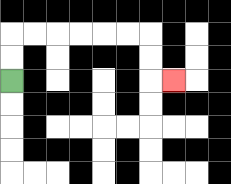{'start': '[0, 3]', 'end': '[7, 3]', 'path_directions': 'U,U,R,R,R,R,R,R,D,D,R', 'path_coordinates': '[[0, 3], [0, 2], [0, 1], [1, 1], [2, 1], [3, 1], [4, 1], [5, 1], [6, 1], [6, 2], [6, 3], [7, 3]]'}